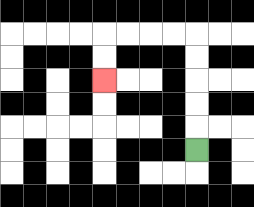{'start': '[8, 6]', 'end': '[4, 3]', 'path_directions': 'U,U,U,U,U,L,L,L,L,D,D', 'path_coordinates': '[[8, 6], [8, 5], [8, 4], [8, 3], [8, 2], [8, 1], [7, 1], [6, 1], [5, 1], [4, 1], [4, 2], [4, 3]]'}